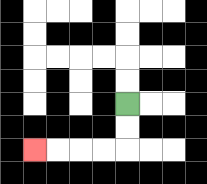{'start': '[5, 4]', 'end': '[1, 6]', 'path_directions': 'D,D,L,L,L,L', 'path_coordinates': '[[5, 4], [5, 5], [5, 6], [4, 6], [3, 6], [2, 6], [1, 6]]'}